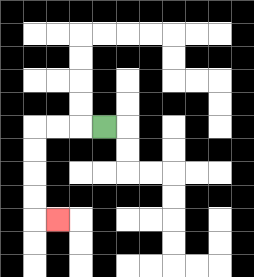{'start': '[4, 5]', 'end': '[2, 9]', 'path_directions': 'L,L,L,D,D,D,D,R', 'path_coordinates': '[[4, 5], [3, 5], [2, 5], [1, 5], [1, 6], [1, 7], [1, 8], [1, 9], [2, 9]]'}